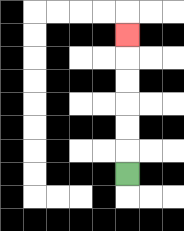{'start': '[5, 7]', 'end': '[5, 1]', 'path_directions': 'U,U,U,U,U,U', 'path_coordinates': '[[5, 7], [5, 6], [5, 5], [5, 4], [5, 3], [5, 2], [5, 1]]'}